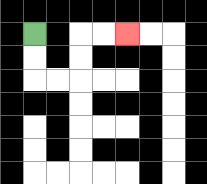{'start': '[1, 1]', 'end': '[5, 1]', 'path_directions': 'D,D,R,R,U,U,R,R', 'path_coordinates': '[[1, 1], [1, 2], [1, 3], [2, 3], [3, 3], [3, 2], [3, 1], [4, 1], [5, 1]]'}